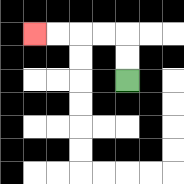{'start': '[5, 3]', 'end': '[1, 1]', 'path_directions': 'U,U,L,L,L,L', 'path_coordinates': '[[5, 3], [5, 2], [5, 1], [4, 1], [3, 1], [2, 1], [1, 1]]'}